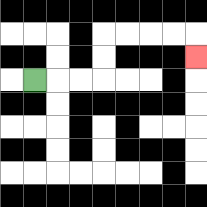{'start': '[1, 3]', 'end': '[8, 2]', 'path_directions': 'R,R,R,U,U,R,R,R,R,D', 'path_coordinates': '[[1, 3], [2, 3], [3, 3], [4, 3], [4, 2], [4, 1], [5, 1], [6, 1], [7, 1], [8, 1], [8, 2]]'}